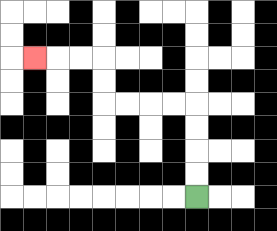{'start': '[8, 8]', 'end': '[1, 2]', 'path_directions': 'U,U,U,U,L,L,L,L,U,U,L,L,L', 'path_coordinates': '[[8, 8], [8, 7], [8, 6], [8, 5], [8, 4], [7, 4], [6, 4], [5, 4], [4, 4], [4, 3], [4, 2], [3, 2], [2, 2], [1, 2]]'}